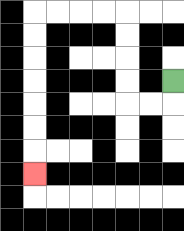{'start': '[7, 3]', 'end': '[1, 7]', 'path_directions': 'D,L,L,U,U,U,U,L,L,L,L,D,D,D,D,D,D,D', 'path_coordinates': '[[7, 3], [7, 4], [6, 4], [5, 4], [5, 3], [5, 2], [5, 1], [5, 0], [4, 0], [3, 0], [2, 0], [1, 0], [1, 1], [1, 2], [1, 3], [1, 4], [1, 5], [1, 6], [1, 7]]'}